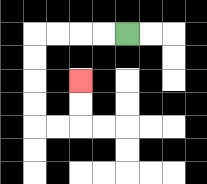{'start': '[5, 1]', 'end': '[3, 3]', 'path_directions': 'L,L,L,L,D,D,D,D,R,R,U,U', 'path_coordinates': '[[5, 1], [4, 1], [3, 1], [2, 1], [1, 1], [1, 2], [1, 3], [1, 4], [1, 5], [2, 5], [3, 5], [3, 4], [3, 3]]'}